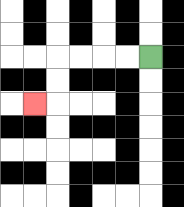{'start': '[6, 2]', 'end': '[1, 4]', 'path_directions': 'L,L,L,L,D,D,L', 'path_coordinates': '[[6, 2], [5, 2], [4, 2], [3, 2], [2, 2], [2, 3], [2, 4], [1, 4]]'}